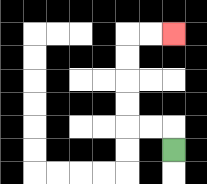{'start': '[7, 6]', 'end': '[7, 1]', 'path_directions': 'U,L,L,U,U,U,U,R,R', 'path_coordinates': '[[7, 6], [7, 5], [6, 5], [5, 5], [5, 4], [5, 3], [5, 2], [5, 1], [6, 1], [7, 1]]'}